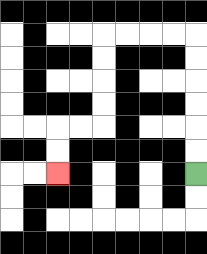{'start': '[8, 7]', 'end': '[2, 7]', 'path_directions': 'U,U,U,U,U,U,L,L,L,L,D,D,D,D,L,L,D,D', 'path_coordinates': '[[8, 7], [8, 6], [8, 5], [8, 4], [8, 3], [8, 2], [8, 1], [7, 1], [6, 1], [5, 1], [4, 1], [4, 2], [4, 3], [4, 4], [4, 5], [3, 5], [2, 5], [2, 6], [2, 7]]'}